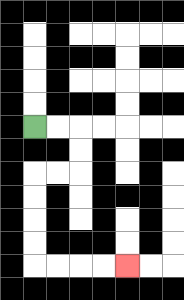{'start': '[1, 5]', 'end': '[5, 11]', 'path_directions': 'R,R,D,D,L,L,D,D,D,D,R,R,R,R', 'path_coordinates': '[[1, 5], [2, 5], [3, 5], [3, 6], [3, 7], [2, 7], [1, 7], [1, 8], [1, 9], [1, 10], [1, 11], [2, 11], [3, 11], [4, 11], [5, 11]]'}